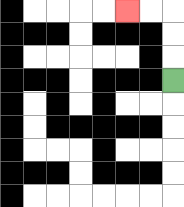{'start': '[7, 3]', 'end': '[5, 0]', 'path_directions': 'U,U,U,L,L', 'path_coordinates': '[[7, 3], [7, 2], [7, 1], [7, 0], [6, 0], [5, 0]]'}